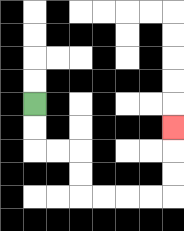{'start': '[1, 4]', 'end': '[7, 5]', 'path_directions': 'D,D,R,R,D,D,R,R,R,R,U,U,U', 'path_coordinates': '[[1, 4], [1, 5], [1, 6], [2, 6], [3, 6], [3, 7], [3, 8], [4, 8], [5, 8], [6, 8], [7, 8], [7, 7], [7, 6], [7, 5]]'}